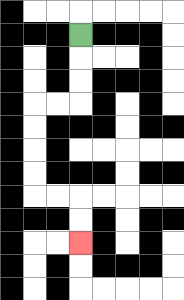{'start': '[3, 1]', 'end': '[3, 10]', 'path_directions': 'D,D,D,L,L,D,D,D,D,R,R,D,D', 'path_coordinates': '[[3, 1], [3, 2], [3, 3], [3, 4], [2, 4], [1, 4], [1, 5], [1, 6], [1, 7], [1, 8], [2, 8], [3, 8], [3, 9], [3, 10]]'}